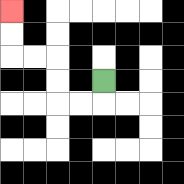{'start': '[4, 3]', 'end': '[0, 0]', 'path_directions': 'D,L,L,U,U,L,L,U,U', 'path_coordinates': '[[4, 3], [4, 4], [3, 4], [2, 4], [2, 3], [2, 2], [1, 2], [0, 2], [0, 1], [0, 0]]'}